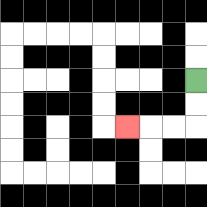{'start': '[8, 3]', 'end': '[5, 5]', 'path_directions': 'D,D,L,L,L', 'path_coordinates': '[[8, 3], [8, 4], [8, 5], [7, 5], [6, 5], [5, 5]]'}